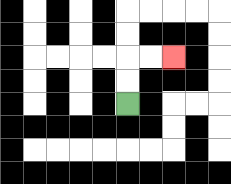{'start': '[5, 4]', 'end': '[7, 2]', 'path_directions': 'U,U,R,R', 'path_coordinates': '[[5, 4], [5, 3], [5, 2], [6, 2], [7, 2]]'}